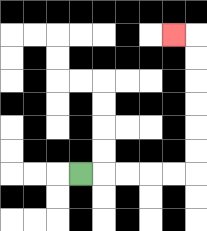{'start': '[3, 7]', 'end': '[7, 1]', 'path_directions': 'R,R,R,R,R,U,U,U,U,U,U,L', 'path_coordinates': '[[3, 7], [4, 7], [5, 7], [6, 7], [7, 7], [8, 7], [8, 6], [8, 5], [8, 4], [8, 3], [8, 2], [8, 1], [7, 1]]'}